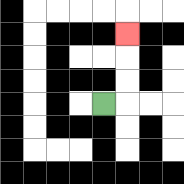{'start': '[4, 4]', 'end': '[5, 1]', 'path_directions': 'R,U,U,U', 'path_coordinates': '[[4, 4], [5, 4], [5, 3], [5, 2], [5, 1]]'}